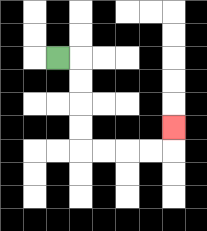{'start': '[2, 2]', 'end': '[7, 5]', 'path_directions': 'R,D,D,D,D,R,R,R,R,U', 'path_coordinates': '[[2, 2], [3, 2], [3, 3], [3, 4], [3, 5], [3, 6], [4, 6], [5, 6], [6, 6], [7, 6], [7, 5]]'}